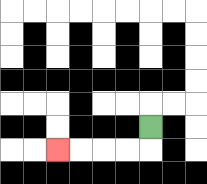{'start': '[6, 5]', 'end': '[2, 6]', 'path_directions': 'D,L,L,L,L', 'path_coordinates': '[[6, 5], [6, 6], [5, 6], [4, 6], [3, 6], [2, 6]]'}